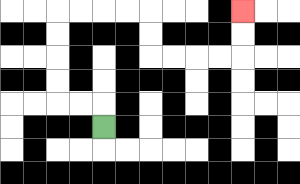{'start': '[4, 5]', 'end': '[10, 0]', 'path_directions': 'U,L,L,U,U,U,U,R,R,R,R,D,D,R,R,R,R,U,U', 'path_coordinates': '[[4, 5], [4, 4], [3, 4], [2, 4], [2, 3], [2, 2], [2, 1], [2, 0], [3, 0], [4, 0], [5, 0], [6, 0], [6, 1], [6, 2], [7, 2], [8, 2], [9, 2], [10, 2], [10, 1], [10, 0]]'}